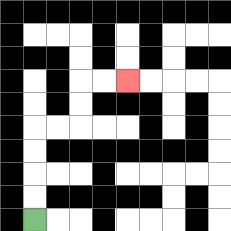{'start': '[1, 9]', 'end': '[5, 3]', 'path_directions': 'U,U,U,U,R,R,U,U,R,R', 'path_coordinates': '[[1, 9], [1, 8], [1, 7], [1, 6], [1, 5], [2, 5], [3, 5], [3, 4], [3, 3], [4, 3], [5, 3]]'}